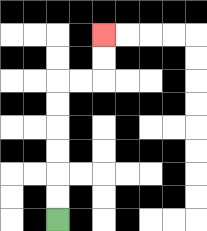{'start': '[2, 9]', 'end': '[4, 1]', 'path_directions': 'U,U,U,U,U,U,R,R,U,U', 'path_coordinates': '[[2, 9], [2, 8], [2, 7], [2, 6], [2, 5], [2, 4], [2, 3], [3, 3], [4, 3], [4, 2], [4, 1]]'}